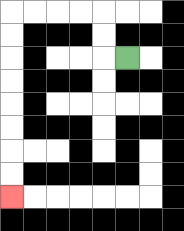{'start': '[5, 2]', 'end': '[0, 8]', 'path_directions': 'L,U,U,L,L,L,L,D,D,D,D,D,D,D,D', 'path_coordinates': '[[5, 2], [4, 2], [4, 1], [4, 0], [3, 0], [2, 0], [1, 0], [0, 0], [0, 1], [0, 2], [0, 3], [0, 4], [0, 5], [0, 6], [0, 7], [0, 8]]'}